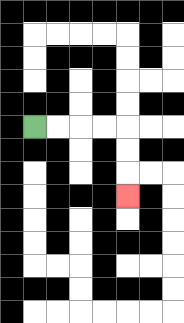{'start': '[1, 5]', 'end': '[5, 8]', 'path_directions': 'R,R,R,R,D,D,D', 'path_coordinates': '[[1, 5], [2, 5], [3, 5], [4, 5], [5, 5], [5, 6], [5, 7], [5, 8]]'}